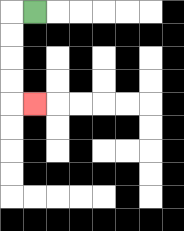{'start': '[1, 0]', 'end': '[1, 4]', 'path_directions': 'L,D,D,D,D,R', 'path_coordinates': '[[1, 0], [0, 0], [0, 1], [0, 2], [0, 3], [0, 4], [1, 4]]'}